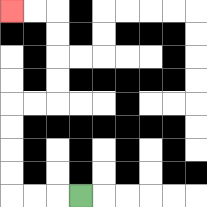{'start': '[3, 8]', 'end': '[0, 0]', 'path_directions': 'L,L,L,U,U,U,U,R,R,U,U,U,U,L,L', 'path_coordinates': '[[3, 8], [2, 8], [1, 8], [0, 8], [0, 7], [0, 6], [0, 5], [0, 4], [1, 4], [2, 4], [2, 3], [2, 2], [2, 1], [2, 0], [1, 0], [0, 0]]'}